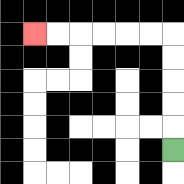{'start': '[7, 6]', 'end': '[1, 1]', 'path_directions': 'U,U,U,U,U,L,L,L,L,L,L', 'path_coordinates': '[[7, 6], [7, 5], [7, 4], [7, 3], [7, 2], [7, 1], [6, 1], [5, 1], [4, 1], [3, 1], [2, 1], [1, 1]]'}